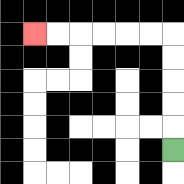{'start': '[7, 6]', 'end': '[1, 1]', 'path_directions': 'U,U,U,U,U,L,L,L,L,L,L', 'path_coordinates': '[[7, 6], [7, 5], [7, 4], [7, 3], [7, 2], [7, 1], [6, 1], [5, 1], [4, 1], [3, 1], [2, 1], [1, 1]]'}